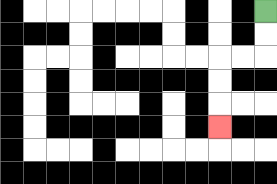{'start': '[11, 0]', 'end': '[9, 5]', 'path_directions': 'D,D,L,L,D,D,D', 'path_coordinates': '[[11, 0], [11, 1], [11, 2], [10, 2], [9, 2], [9, 3], [9, 4], [9, 5]]'}